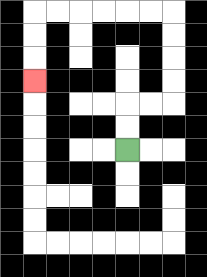{'start': '[5, 6]', 'end': '[1, 3]', 'path_directions': 'U,U,R,R,U,U,U,U,L,L,L,L,L,L,D,D,D', 'path_coordinates': '[[5, 6], [5, 5], [5, 4], [6, 4], [7, 4], [7, 3], [7, 2], [7, 1], [7, 0], [6, 0], [5, 0], [4, 0], [3, 0], [2, 0], [1, 0], [1, 1], [1, 2], [1, 3]]'}